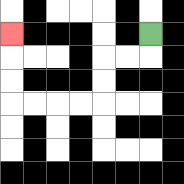{'start': '[6, 1]', 'end': '[0, 1]', 'path_directions': 'D,L,L,D,D,L,L,L,L,U,U,U', 'path_coordinates': '[[6, 1], [6, 2], [5, 2], [4, 2], [4, 3], [4, 4], [3, 4], [2, 4], [1, 4], [0, 4], [0, 3], [0, 2], [0, 1]]'}